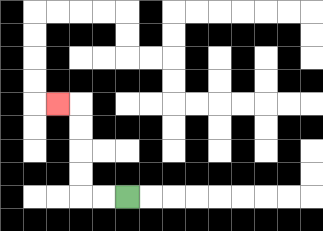{'start': '[5, 8]', 'end': '[2, 4]', 'path_directions': 'L,L,U,U,U,U,L', 'path_coordinates': '[[5, 8], [4, 8], [3, 8], [3, 7], [3, 6], [3, 5], [3, 4], [2, 4]]'}